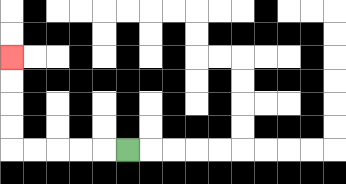{'start': '[5, 6]', 'end': '[0, 2]', 'path_directions': 'L,L,L,L,L,U,U,U,U', 'path_coordinates': '[[5, 6], [4, 6], [3, 6], [2, 6], [1, 6], [0, 6], [0, 5], [0, 4], [0, 3], [0, 2]]'}